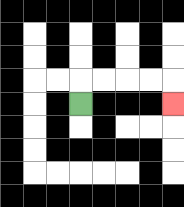{'start': '[3, 4]', 'end': '[7, 4]', 'path_directions': 'U,R,R,R,R,D', 'path_coordinates': '[[3, 4], [3, 3], [4, 3], [5, 3], [6, 3], [7, 3], [7, 4]]'}